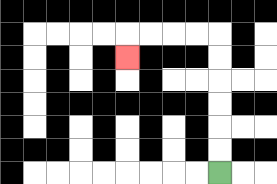{'start': '[9, 7]', 'end': '[5, 2]', 'path_directions': 'U,U,U,U,U,U,L,L,L,L,D', 'path_coordinates': '[[9, 7], [9, 6], [9, 5], [9, 4], [9, 3], [9, 2], [9, 1], [8, 1], [7, 1], [6, 1], [5, 1], [5, 2]]'}